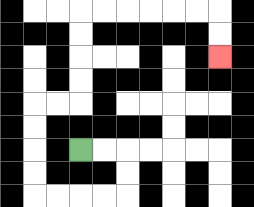{'start': '[3, 6]', 'end': '[9, 2]', 'path_directions': 'R,R,D,D,L,L,L,L,U,U,U,U,R,R,U,U,U,U,R,R,R,R,R,R,D,D', 'path_coordinates': '[[3, 6], [4, 6], [5, 6], [5, 7], [5, 8], [4, 8], [3, 8], [2, 8], [1, 8], [1, 7], [1, 6], [1, 5], [1, 4], [2, 4], [3, 4], [3, 3], [3, 2], [3, 1], [3, 0], [4, 0], [5, 0], [6, 0], [7, 0], [8, 0], [9, 0], [9, 1], [9, 2]]'}